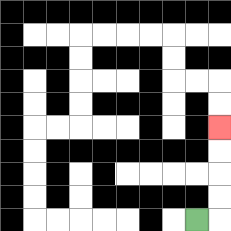{'start': '[8, 9]', 'end': '[9, 5]', 'path_directions': 'R,U,U,U,U', 'path_coordinates': '[[8, 9], [9, 9], [9, 8], [9, 7], [9, 6], [9, 5]]'}